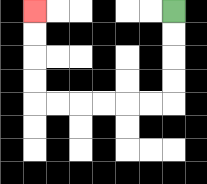{'start': '[7, 0]', 'end': '[1, 0]', 'path_directions': 'D,D,D,D,L,L,L,L,L,L,U,U,U,U', 'path_coordinates': '[[7, 0], [7, 1], [7, 2], [7, 3], [7, 4], [6, 4], [5, 4], [4, 4], [3, 4], [2, 4], [1, 4], [1, 3], [1, 2], [1, 1], [1, 0]]'}